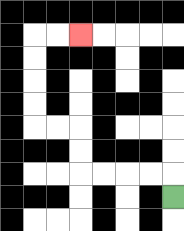{'start': '[7, 8]', 'end': '[3, 1]', 'path_directions': 'U,L,L,L,L,U,U,L,L,U,U,U,U,R,R', 'path_coordinates': '[[7, 8], [7, 7], [6, 7], [5, 7], [4, 7], [3, 7], [3, 6], [3, 5], [2, 5], [1, 5], [1, 4], [1, 3], [1, 2], [1, 1], [2, 1], [3, 1]]'}